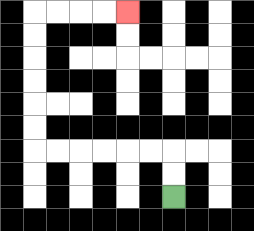{'start': '[7, 8]', 'end': '[5, 0]', 'path_directions': 'U,U,L,L,L,L,L,L,U,U,U,U,U,U,R,R,R,R', 'path_coordinates': '[[7, 8], [7, 7], [7, 6], [6, 6], [5, 6], [4, 6], [3, 6], [2, 6], [1, 6], [1, 5], [1, 4], [1, 3], [1, 2], [1, 1], [1, 0], [2, 0], [3, 0], [4, 0], [5, 0]]'}